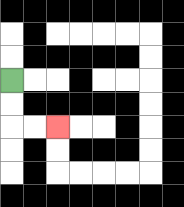{'start': '[0, 3]', 'end': '[2, 5]', 'path_directions': 'D,D,R,R', 'path_coordinates': '[[0, 3], [0, 4], [0, 5], [1, 5], [2, 5]]'}